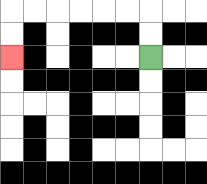{'start': '[6, 2]', 'end': '[0, 2]', 'path_directions': 'U,U,L,L,L,L,L,L,D,D', 'path_coordinates': '[[6, 2], [6, 1], [6, 0], [5, 0], [4, 0], [3, 0], [2, 0], [1, 0], [0, 0], [0, 1], [0, 2]]'}